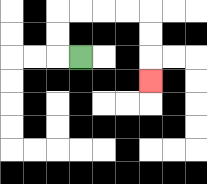{'start': '[3, 2]', 'end': '[6, 3]', 'path_directions': 'L,U,U,R,R,R,R,D,D,D', 'path_coordinates': '[[3, 2], [2, 2], [2, 1], [2, 0], [3, 0], [4, 0], [5, 0], [6, 0], [6, 1], [6, 2], [6, 3]]'}